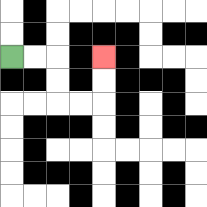{'start': '[0, 2]', 'end': '[4, 2]', 'path_directions': 'R,R,D,D,R,R,U,U', 'path_coordinates': '[[0, 2], [1, 2], [2, 2], [2, 3], [2, 4], [3, 4], [4, 4], [4, 3], [4, 2]]'}